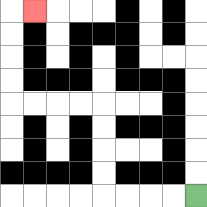{'start': '[8, 8]', 'end': '[1, 0]', 'path_directions': 'L,L,L,L,U,U,U,U,L,L,L,L,U,U,U,U,R', 'path_coordinates': '[[8, 8], [7, 8], [6, 8], [5, 8], [4, 8], [4, 7], [4, 6], [4, 5], [4, 4], [3, 4], [2, 4], [1, 4], [0, 4], [0, 3], [0, 2], [0, 1], [0, 0], [1, 0]]'}